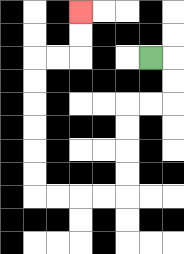{'start': '[6, 2]', 'end': '[3, 0]', 'path_directions': 'R,D,D,L,L,D,D,D,D,L,L,L,L,U,U,U,U,U,U,R,R,U,U', 'path_coordinates': '[[6, 2], [7, 2], [7, 3], [7, 4], [6, 4], [5, 4], [5, 5], [5, 6], [5, 7], [5, 8], [4, 8], [3, 8], [2, 8], [1, 8], [1, 7], [1, 6], [1, 5], [1, 4], [1, 3], [1, 2], [2, 2], [3, 2], [3, 1], [3, 0]]'}